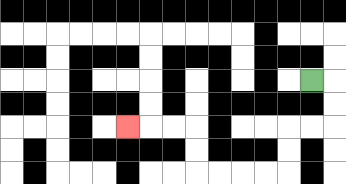{'start': '[13, 3]', 'end': '[5, 5]', 'path_directions': 'R,D,D,L,L,D,D,L,L,L,L,U,U,L,L,L', 'path_coordinates': '[[13, 3], [14, 3], [14, 4], [14, 5], [13, 5], [12, 5], [12, 6], [12, 7], [11, 7], [10, 7], [9, 7], [8, 7], [8, 6], [8, 5], [7, 5], [6, 5], [5, 5]]'}